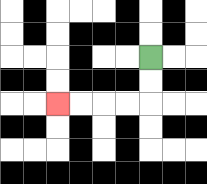{'start': '[6, 2]', 'end': '[2, 4]', 'path_directions': 'D,D,L,L,L,L', 'path_coordinates': '[[6, 2], [6, 3], [6, 4], [5, 4], [4, 4], [3, 4], [2, 4]]'}